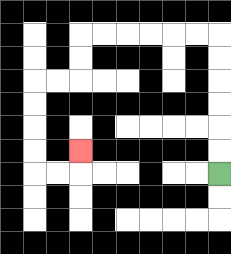{'start': '[9, 7]', 'end': '[3, 6]', 'path_directions': 'U,U,U,U,U,U,L,L,L,L,L,L,D,D,L,L,D,D,D,D,R,R,U', 'path_coordinates': '[[9, 7], [9, 6], [9, 5], [9, 4], [9, 3], [9, 2], [9, 1], [8, 1], [7, 1], [6, 1], [5, 1], [4, 1], [3, 1], [3, 2], [3, 3], [2, 3], [1, 3], [1, 4], [1, 5], [1, 6], [1, 7], [2, 7], [3, 7], [3, 6]]'}